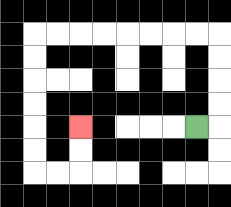{'start': '[8, 5]', 'end': '[3, 5]', 'path_directions': 'R,U,U,U,U,L,L,L,L,L,L,L,L,D,D,D,D,D,D,R,R,U,U', 'path_coordinates': '[[8, 5], [9, 5], [9, 4], [9, 3], [9, 2], [9, 1], [8, 1], [7, 1], [6, 1], [5, 1], [4, 1], [3, 1], [2, 1], [1, 1], [1, 2], [1, 3], [1, 4], [1, 5], [1, 6], [1, 7], [2, 7], [3, 7], [3, 6], [3, 5]]'}